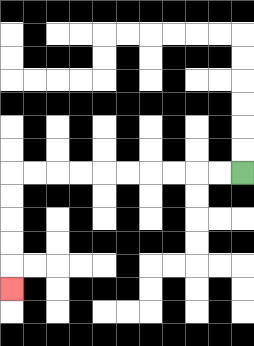{'start': '[10, 7]', 'end': '[0, 12]', 'path_directions': 'L,L,L,L,L,L,L,L,L,L,D,D,D,D,D', 'path_coordinates': '[[10, 7], [9, 7], [8, 7], [7, 7], [6, 7], [5, 7], [4, 7], [3, 7], [2, 7], [1, 7], [0, 7], [0, 8], [0, 9], [0, 10], [0, 11], [0, 12]]'}